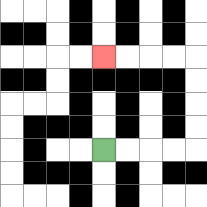{'start': '[4, 6]', 'end': '[4, 2]', 'path_directions': 'R,R,R,R,U,U,U,U,L,L,L,L', 'path_coordinates': '[[4, 6], [5, 6], [6, 6], [7, 6], [8, 6], [8, 5], [8, 4], [8, 3], [8, 2], [7, 2], [6, 2], [5, 2], [4, 2]]'}